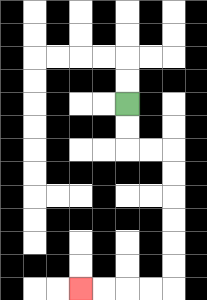{'start': '[5, 4]', 'end': '[3, 12]', 'path_directions': 'D,D,R,R,D,D,D,D,D,D,L,L,L,L', 'path_coordinates': '[[5, 4], [5, 5], [5, 6], [6, 6], [7, 6], [7, 7], [7, 8], [7, 9], [7, 10], [7, 11], [7, 12], [6, 12], [5, 12], [4, 12], [3, 12]]'}